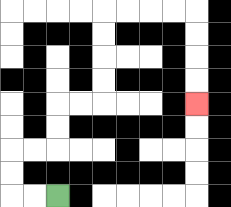{'start': '[2, 8]', 'end': '[8, 4]', 'path_directions': 'L,L,U,U,R,R,U,U,R,R,U,U,U,U,R,R,R,R,D,D,D,D', 'path_coordinates': '[[2, 8], [1, 8], [0, 8], [0, 7], [0, 6], [1, 6], [2, 6], [2, 5], [2, 4], [3, 4], [4, 4], [4, 3], [4, 2], [4, 1], [4, 0], [5, 0], [6, 0], [7, 0], [8, 0], [8, 1], [8, 2], [8, 3], [8, 4]]'}